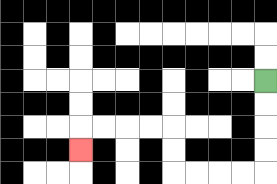{'start': '[11, 3]', 'end': '[3, 6]', 'path_directions': 'D,D,D,D,L,L,L,L,U,U,L,L,L,L,D', 'path_coordinates': '[[11, 3], [11, 4], [11, 5], [11, 6], [11, 7], [10, 7], [9, 7], [8, 7], [7, 7], [7, 6], [7, 5], [6, 5], [5, 5], [4, 5], [3, 5], [3, 6]]'}